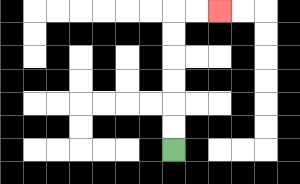{'start': '[7, 6]', 'end': '[9, 0]', 'path_directions': 'U,U,U,U,U,U,R,R', 'path_coordinates': '[[7, 6], [7, 5], [7, 4], [7, 3], [7, 2], [7, 1], [7, 0], [8, 0], [9, 0]]'}